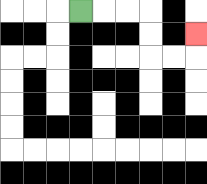{'start': '[3, 0]', 'end': '[8, 1]', 'path_directions': 'R,R,R,D,D,R,R,U', 'path_coordinates': '[[3, 0], [4, 0], [5, 0], [6, 0], [6, 1], [6, 2], [7, 2], [8, 2], [8, 1]]'}